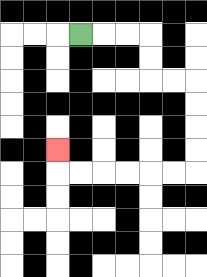{'start': '[3, 1]', 'end': '[2, 6]', 'path_directions': 'R,R,R,D,D,R,R,D,D,D,D,L,L,L,L,L,L,U', 'path_coordinates': '[[3, 1], [4, 1], [5, 1], [6, 1], [6, 2], [6, 3], [7, 3], [8, 3], [8, 4], [8, 5], [8, 6], [8, 7], [7, 7], [6, 7], [5, 7], [4, 7], [3, 7], [2, 7], [2, 6]]'}